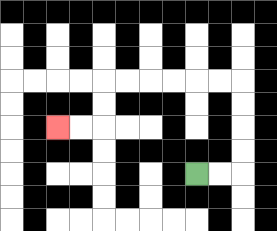{'start': '[8, 7]', 'end': '[2, 5]', 'path_directions': 'R,R,U,U,U,U,L,L,L,L,L,L,D,D,L,L', 'path_coordinates': '[[8, 7], [9, 7], [10, 7], [10, 6], [10, 5], [10, 4], [10, 3], [9, 3], [8, 3], [7, 3], [6, 3], [5, 3], [4, 3], [4, 4], [4, 5], [3, 5], [2, 5]]'}